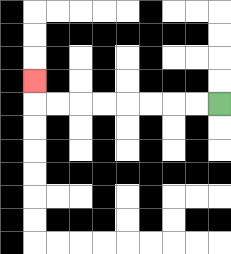{'start': '[9, 4]', 'end': '[1, 3]', 'path_directions': 'L,L,L,L,L,L,L,L,U', 'path_coordinates': '[[9, 4], [8, 4], [7, 4], [6, 4], [5, 4], [4, 4], [3, 4], [2, 4], [1, 4], [1, 3]]'}